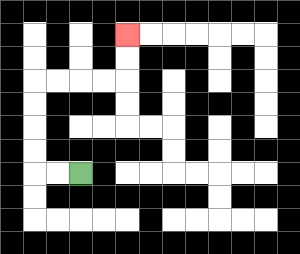{'start': '[3, 7]', 'end': '[5, 1]', 'path_directions': 'L,L,U,U,U,U,R,R,R,R,U,U', 'path_coordinates': '[[3, 7], [2, 7], [1, 7], [1, 6], [1, 5], [1, 4], [1, 3], [2, 3], [3, 3], [4, 3], [5, 3], [5, 2], [5, 1]]'}